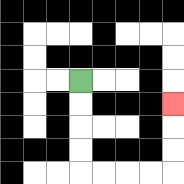{'start': '[3, 3]', 'end': '[7, 4]', 'path_directions': 'D,D,D,D,R,R,R,R,U,U,U', 'path_coordinates': '[[3, 3], [3, 4], [3, 5], [3, 6], [3, 7], [4, 7], [5, 7], [6, 7], [7, 7], [7, 6], [7, 5], [7, 4]]'}